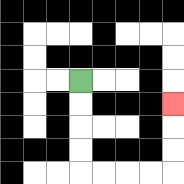{'start': '[3, 3]', 'end': '[7, 4]', 'path_directions': 'D,D,D,D,R,R,R,R,U,U,U', 'path_coordinates': '[[3, 3], [3, 4], [3, 5], [3, 6], [3, 7], [4, 7], [5, 7], [6, 7], [7, 7], [7, 6], [7, 5], [7, 4]]'}